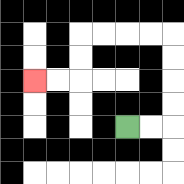{'start': '[5, 5]', 'end': '[1, 3]', 'path_directions': 'R,R,U,U,U,U,L,L,L,L,D,D,L,L', 'path_coordinates': '[[5, 5], [6, 5], [7, 5], [7, 4], [7, 3], [7, 2], [7, 1], [6, 1], [5, 1], [4, 1], [3, 1], [3, 2], [3, 3], [2, 3], [1, 3]]'}